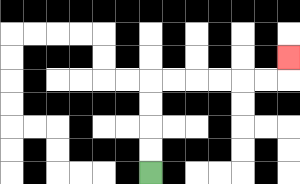{'start': '[6, 7]', 'end': '[12, 2]', 'path_directions': 'U,U,U,U,R,R,R,R,R,R,U', 'path_coordinates': '[[6, 7], [6, 6], [6, 5], [6, 4], [6, 3], [7, 3], [8, 3], [9, 3], [10, 3], [11, 3], [12, 3], [12, 2]]'}